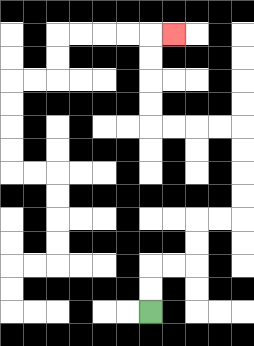{'start': '[6, 13]', 'end': '[7, 1]', 'path_directions': 'U,U,R,R,U,U,R,R,U,U,U,U,L,L,L,L,U,U,U,U,R', 'path_coordinates': '[[6, 13], [6, 12], [6, 11], [7, 11], [8, 11], [8, 10], [8, 9], [9, 9], [10, 9], [10, 8], [10, 7], [10, 6], [10, 5], [9, 5], [8, 5], [7, 5], [6, 5], [6, 4], [6, 3], [6, 2], [6, 1], [7, 1]]'}